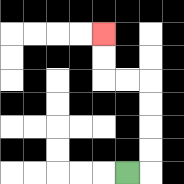{'start': '[5, 7]', 'end': '[4, 1]', 'path_directions': 'R,U,U,U,U,L,L,U,U', 'path_coordinates': '[[5, 7], [6, 7], [6, 6], [6, 5], [6, 4], [6, 3], [5, 3], [4, 3], [4, 2], [4, 1]]'}